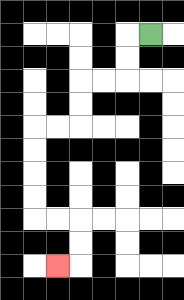{'start': '[6, 1]', 'end': '[2, 11]', 'path_directions': 'L,D,D,L,L,D,D,L,L,D,D,D,D,R,R,D,D,L', 'path_coordinates': '[[6, 1], [5, 1], [5, 2], [5, 3], [4, 3], [3, 3], [3, 4], [3, 5], [2, 5], [1, 5], [1, 6], [1, 7], [1, 8], [1, 9], [2, 9], [3, 9], [3, 10], [3, 11], [2, 11]]'}